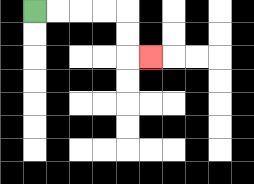{'start': '[1, 0]', 'end': '[6, 2]', 'path_directions': 'R,R,R,R,D,D,R', 'path_coordinates': '[[1, 0], [2, 0], [3, 0], [4, 0], [5, 0], [5, 1], [5, 2], [6, 2]]'}